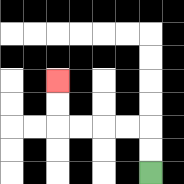{'start': '[6, 7]', 'end': '[2, 3]', 'path_directions': 'U,U,L,L,L,L,U,U', 'path_coordinates': '[[6, 7], [6, 6], [6, 5], [5, 5], [4, 5], [3, 5], [2, 5], [2, 4], [2, 3]]'}